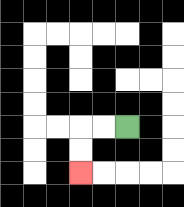{'start': '[5, 5]', 'end': '[3, 7]', 'path_directions': 'L,L,D,D', 'path_coordinates': '[[5, 5], [4, 5], [3, 5], [3, 6], [3, 7]]'}